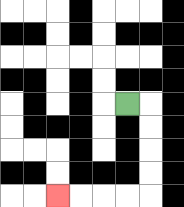{'start': '[5, 4]', 'end': '[2, 8]', 'path_directions': 'R,D,D,D,D,L,L,L,L', 'path_coordinates': '[[5, 4], [6, 4], [6, 5], [6, 6], [6, 7], [6, 8], [5, 8], [4, 8], [3, 8], [2, 8]]'}